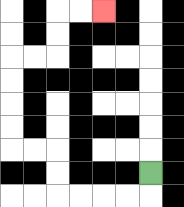{'start': '[6, 7]', 'end': '[4, 0]', 'path_directions': 'D,L,L,L,L,U,U,L,L,U,U,U,U,R,R,U,U,R,R', 'path_coordinates': '[[6, 7], [6, 8], [5, 8], [4, 8], [3, 8], [2, 8], [2, 7], [2, 6], [1, 6], [0, 6], [0, 5], [0, 4], [0, 3], [0, 2], [1, 2], [2, 2], [2, 1], [2, 0], [3, 0], [4, 0]]'}